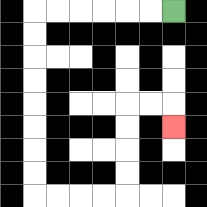{'start': '[7, 0]', 'end': '[7, 5]', 'path_directions': 'L,L,L,L,L,L,D,D,D,D,D,D,D,D,R,R,R,R,U,U,U,U,R,R,D', 'path_coordinates': '[[7, 0], [6, 0], [5, 0], [4, 0], [3, 0], [2, 0], [1, 0], [1, 1], [1, 2], [1, 3], [1, 4], [1, 5], [1, 6], [1, 7], [1, 8], [2, 8], [3, 8], [4, 8], [5, 8], [5, 7], [5, 6], [5, 5], [5, 4], [6, 4], [7, 4], [7, 5]]'}